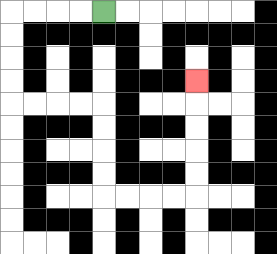{'start': '[4, 0]', 'end': '[8, 3]', 'path_directions': 'L,L,L,L,D,D,D,D,R,R,R,R,D,D,D,D,R,R,R,R,U,U,U,U,U', 'path_coordinates': '[[4, 0], [3, 0], [2, 0], [1, 0], [0, 0], [0, 1], [0, 2], [0, 3], [0, 4], [1, 4], [2, 4], [3, 4], [4, 4], [4, 5], [4, 6], [4, 7], [4, 8], [5, 8], [6, 8], [7, 8], [8, 8], [8, 7], [8, 6], [8, 5], [8, 4], [8, 3]]'}